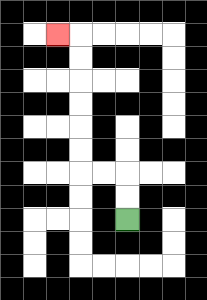{'start': '[5, 9]', 'end': '[2, 1]', 'path_directions': 'U,U,L,L,U,U,U,U,U,U,L', 'path_coordinates': '[[5, 9], [5, 8], [5, 7], [4, 7], [3, 7], [3, 6], [3, 5], [3, 4], [3, 3], [3, 2], [3, 1], [2, 1]]'}